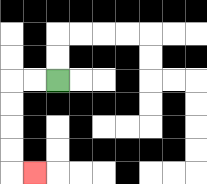{'start': '[2, 3]', 'end': '[1, 7]', 'path_directions': 'L,L,D,D,D,D,R', 'path_coordinates': '[[2, 3], [1, 3], [0, 3], [0, 4], [0, 5], [0, 6], [0, 7], [1, 7]]'}